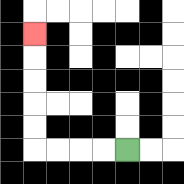{'start': '[5, 6]', 'end': '[1, 1]', 'path_directions': 'L,L,L,L,U,U,U,U,U', 'path_coordinates': '[[5, 6], [4, 6], [3, 6], [2, 6], [1, 6], [1, 5], [1, 4], [1, 3], [1, 2], [1, 1]]'}